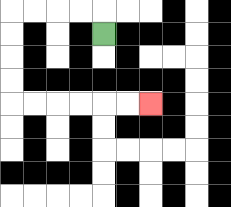{'start': '[4, 1]', 'end': '[6, 4]', 'path_directions': 'U,L,L,L,L,D,D,D,D,R,R,R,R,R,R', 'path_coordinates': '[[4, 1], [4, 0], [3, 0], [2, 0], [1, 0], [0, 0], [0, 1], [0, 2], [0, 3], [0, 4], [1, 4], [2, 4], [3, 4], [4, 4], [5, 4], [6, 4]]'}